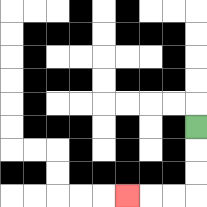{'start': '[8, 5]', 'end': '[5, 8]', 'path_directions': 'D,D,D,L,L,L', 'path_coordinates': '[[8, 5], [8, 6], [8, 7], [8, 8], [7, 8], [6, 8], [5, 8]]'}